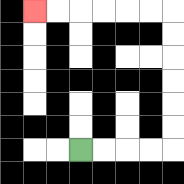{'start': '[3, 6]', 'end': '[1, 0]', 'path_directions': 'R,R,R,R,U,U,U,U,U,U,L,L,L,L,L,L', 'path_coordinates': '[[3, 6], [4, 6], [5, 6], [6, 6], [7, 6], [7, 5], [7, 4], [7, 3], [7, 2], [7, 1], [7, 0], [6, 0], [5, 0], [4, 0], [3, 0], [2, 0], [1, 0]]'}